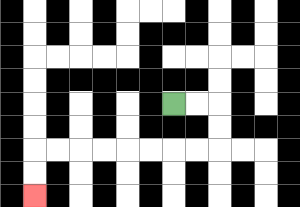{'start': '[7, 4]', 'end': '[1, 8]', 'path_directions': 'R,R,D,D,L,L,L,L,L,L,L,L,D,D', 'path_coordinates': '[[7, 4], [8, 4], [9, 4], [9, 5], [9, 6], [8, 6], [7, 6], [6, 6], [5, 6], [4, 6], [3, 6], [2, 6], [1, 6], [1, 7], [1, 8]]'}